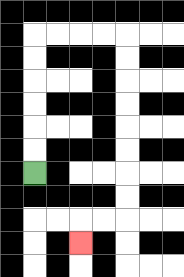{'start': '[1, 7]', 'end': '[3, 10]', 'path_directions': 'U,U,U,U,U,U,R,R,R,R,D,D,D,D,D,D,D,D,L,L,D', 'path_coordinates': '[[1, 7], [1, 6], [1, 5], [1, 4], [1, 3], [1, 2], [1, 1], [2, 1], [3, 1], [4, 1], [5, 1], [5, 2], [5, 3], [5, 4], [5, 5], [5, 6], [5, 7], [5, 8], [5, 9], [4, 9], [3, 9], [3, 10]]'}